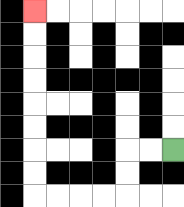{'start': '[7, 6]', 'end': '[1, 0]', 'path_directions': 'L,L,D,D,L,L,L,L,U,U,U,U,U,U,U,U', 'path_coordinates': '[[7, 6], [6, 6], [5, 6], [5, 7], [5, 8], [4, 8], [3, 8], [2, 8], [1, 8], [1, 7], [1, 6], [1, 5], [1, 4], [1, 3], [1, 2], [1, 1], [1, 0]]'}